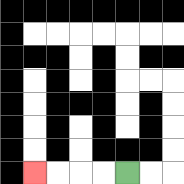{'start': '[5, 7]', 'end': '[1, 7]', 'path_directions': 'L,L,L,L', 'path_coordinates': '[[5, 7], [4, 7], [3, 7], [2, 7], [1, 7]]'}